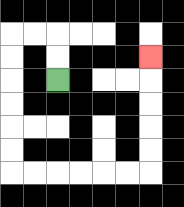{'start': '[2, 3]', 'end': '[6, 2]', 'path_directions': 'U,U,L,L,D,D,D,D,D,D,R,R,R,R,R,R,U,U,U,U,U', 'path_coordinates': '[[2, 3], [2, 2], [2, 1], [1, 1], [0, 1], [0, 2], [0, 3], [0, 4], [0, 5], [0, 6], [0, 7], [1, 7], [2, 7], [3, 7], [4, 7], [5, 7], [6, 7], [6, 6], [6, 5], [6, 4], [6, 3], [6, 2]]'}